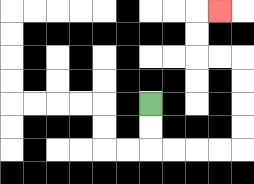{'start': '[6, 4]', 'end': '[9, 0]', 'path_directions': 'D,D,R,R,R,R,U,U,U,U,L,L,U,U,R', 'path_coordinates': '[[6, 4], [6, 5], [6, 6], [7, 6], [8, 6], [9, 6], [10, 6], [10, 5], [10, 4], [10, 3], [10, 2], [9, 2], [8, 2], [8, 1], [8, 0], [9, 0]]'}